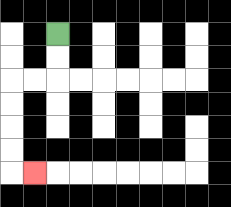{'start': '[2, 1]', 'end': '[1, 7]', 'path_directions': 'D,D,L,L,D,D,D,D,R', 'path_coordinates': '[[2, 1], [2, 2], [2, 3], [1, 3], [0, 3], [0, 4], [0, 5], [0, 6], [0, 7], [1, 7]]'}